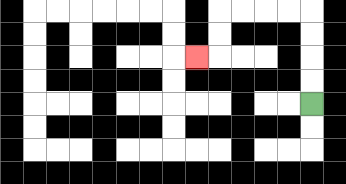{'start': '[13, 4]', 'end': '[8, 2]', 'path_directions': 'U,U,U,U,L,L,L,L,D,D,L', 'path_coordinates': '[[13, 4], [13, 3], [13, 2], [13, 1], [13, 0], [12, 0], [11, 0], [10, 0], [9, 0], [9, 1], [9, 2], [8, 2]]'}